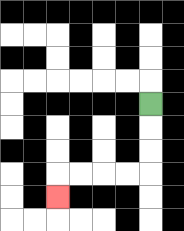{'start': '[6, 4]', 'end': '[2, 8]', 'path_directions': 'D,D,D,L,L,L,L,D', 'path_coordinates': '[[6, 4], [6, 5], [6, 6], [6, 7], [5, 7], [4, 7], [3, 7], [2, 7], [2, 8]]'}